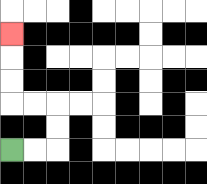{'start': '[0, 6]', 'end': '[0, 1]', 'path_directions': 'R,R,U,U,L,L,U,U,U', 'path_coordinates': '[[0, 6], [1, 6], [2, 6], [2, 5], [2, 4], [1, 4], [0, 4], [0, 3], [0, 2], [0, 1]]'}